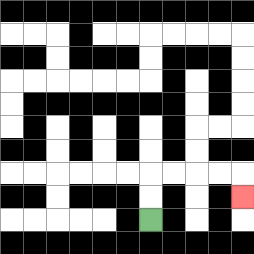{'start': '[6, 9]', 'end': '[10, 8]', 'path_directions': 'U,U,R,R,R,R,D', 'path_coordinates': '[[6, 9], [6, 8], [6, 7], [7, 7], [8, 7], [9, 7], [10, 7], [10, 8]]'}